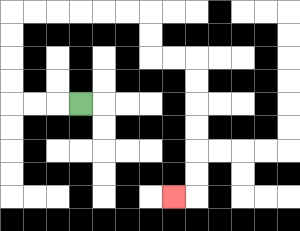{'start': '[3, 4]', 'end': '[7, 8]', 'path_directions': 'L,L,L,U,U,U,U,R,R,R,R,R,R,D,D,R,R,D,D,D,D,D,D,L', 'path_coordinates': '[[3, 4], [2, 4], [1, 4], [0, 4], [0, 3], [0, 2], [0, 1], [0, 0], [1, 0], [2, 0], [3, 0], [4, 0], [5, 0], [6, 0], [6, 1], [6, 2], [7, 2], [8, 2], [8, 3], [8, 4], [8, 5], [8, 6], [8, 7], [8, 8], [7, 8]]'}